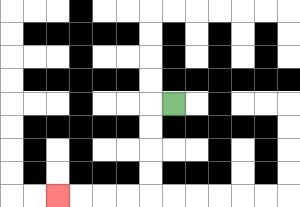{'start': '[7, 4]', 'end': '[2, 8]', 'path_directions': 'L,D,D,D,D,L,L,L,L', 'path_coordinates': '[[7, 4], [6, 4], [6, 5], [6, 6], [6, 7], [6, 8], [5, 8], [4, 8], [3, 8], [2, 8]]'}